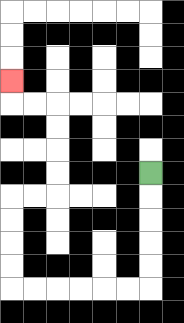{'start': '[6, 7]', 'end': '[0, 3]', 'path_directions': 'D,D,D,D,D,L,L,L,L,L,L,U,U,U,U,R,R,U,U,U,U,L,L,U', 'path_coordinates': '[[6, 7], [6, 8], [6, 9], [6, 10], [6, 11], [6, 12], [5, 12], [4, 12], [3, 12], [2, 12], [1, 12], [0, 12], [0, 11], [0, 10], [0, 9], [0, 8], [1, 8], [2, 8], [2, 7], [2, 6], [2, 5], [2, 4], [1, 4], [0, 4], [0, 3]]'}